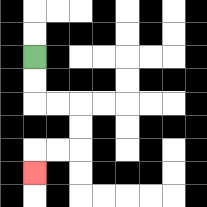{'start': '[1, 2]', 'end': '[1, 7]', 'path_directions': 'D,D,R,R,D,D,L,L,D', 'path_coordinates': '[[1, 2], [1, 3], [1, 4], [2, 4], [3, 4], [3, 5], [3, 6], [2, 6], [1, 6], [1, 7]]'}